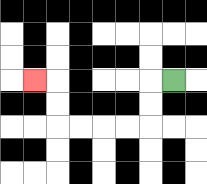{'start': '[7, 3]', 'end': '[1, 3]', 'path_directions': 'L,D,D,L,L,L,L,U,U,L', 'path_coordinates': '[[7, 3], [6, 3], [6, 4], [6, 5], [5, 5], [4, 5], [3, 5], [2, 5], [2, 4], [2, 3], [1, 3]]'}